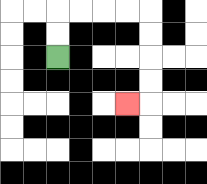{'start': '[2, 2]', 'end': '[5, 4]', 'path_directions': 'U,U,R,R,R,R,D,D,D,D,L', 'path_coordinates': '[[2, 2], [2, 1], [2, 0], [3, 0], [4, 0], [5, 0], [6, 0], [6, 1], [6, 2], [6, 3], [6, 4], [5, 4]]'}